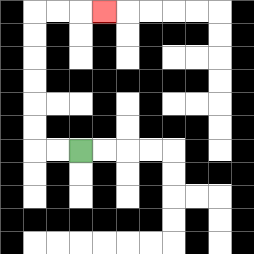{'start': '[3, 6]', 'end': '[4, 0]', 'path_directions': 'L,L,U,U,U,U,U,U,R,R,R', 'path_coordinates': '[[3, 6], [2, 6], [1, 6], [1, 5], [1, 4], [1, 3], [1, 2], [1, 1], [1, 0], [2, 0], [3, 0], [4, 0]]'}